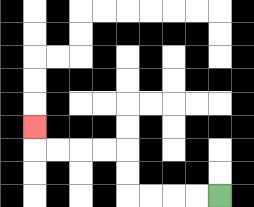{'start': '[9, 8]', 'end': '[1, 5]', 'path_directions': 'L,L,L,L,U,U,L,L,L,L,U', 'path_coordinates': '[[9, 8], [8, 8], [7, 8], [6, 8], [5, 8], [5, 7], [5, 6], [4, 6], [3, 6], [2, 6], [1, 6], [1, 5]]'}